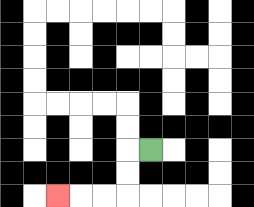{'start': '[6, 6]', 'end': '[2, 8]', 'path_directions': 'L,D,D,L,L,L', 'path_coordinates': '[[6, 6], [5, 6], [5, 7], [5, 8], [4, 8], [3, 8], [2, 8]]'}